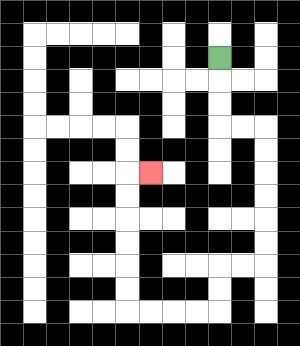{'start': '[9, 2]', 'end': '[6, 7]', 'path_directions': 'D,D,D,R,R,D,D,D,D,D,D,L,L,D,D,L,L,L,L,U,U,U,U,U,U,R', 'path_coordinates': '[[9, 2], [9, 3], [9, 4], [9, 5], [10, 5], [11, 5], [11, 6], [11, 7], [11, 8], [11, 9], [11, 10], [11, 11], [10, 11], [9, 11], [9, 12], [9, 13], [8, 13], [7, 13], [6, 13], [5, 13], [5, 12], [5, 11], [5, 10], [5, 9], [5, 8], [5, 7], [6, 7]]'}